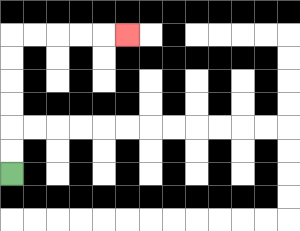{'start': '[0, 7]', 'end': '[5, 1]', 'path_directions': 'U,U,U,U,U,U,R,R,R,R,R', 'path_coordinates': '[[0, 7], [0, 6], [0, 5], [0, 4], [0, 3], [0, 2], [0, 1], [1, 1], [2, 1], [3, 1], [4, 1], [5, 1]]'}